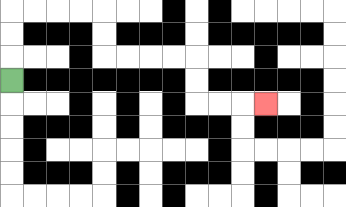{'start': '[0, 3]', 'end': '[11, 4]', 'path_directions': 'U,U,U,R,R,R,R,D,D,R,R,R,R,D,D,R,R,R', 'path_coordinates': '[[0, 3], [0, 2], [0, 1], [0, 0], [1, 0], [2, 0], [3, 0], [4, 0], [4, 1], [4, 2], [5, 2], [6, 2], [7, 2], [8, 2], [8, 3], [8, 4], [9, 4], [10, 4], [11, 4]]'}